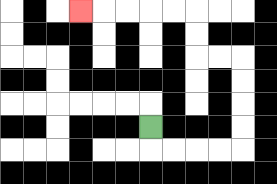{'start': '[6, 5]', 'end': '[3, 0]', 'path_directions': 'D,R,R,R,R,U,U,U,U,L,L,U,U,L,L,L,L,L', 'path_coordinates': '[[6, 5], [6, 6], [7, 6], [8, 6], [9, 6], [10, 6], [10, 5], [10, 4], [10, 3], [10, 2], [9, 2], [8, 2], [8, 1], [8, 0], [7, 0], [6, 0], [5, 0], [4, 0], [3, 0]]'}